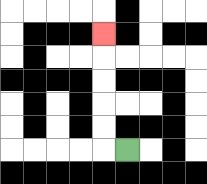{'start': '[5, 6]', 'end': '[4, 1]', 'path_directions': 'L,U,U,U,U,U', 'path_coordinates': '[[5, 6], [4, 6], [4, 5], [4, 4], [4, 3], [4, 2], [4, 1]]'}